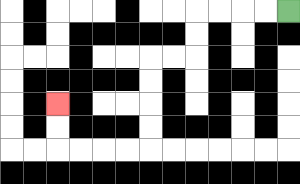{'start': '[12, 0]', 'end': '[2, 4]', 'path_directions': 'L,L,L,L,D,D,L,L,D,D,D,D,L,L,L,L,U,U', 'path_coordinates': '[[12, 0], [11, 0], [10, 0], [9, 0], [8, 0], [8, 1], [8, 2], [7, 2], [6, 2], [6, 3], [6, 4], [6, 5], [6, 6], [5, 6], [4, 6], [3, 6], [2, 6], [2, 5], [2, 4]]'}